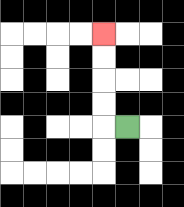{'start': '[5, 5]', 'end': '[4, 1]', 'path_directions': 'L,U,U,U,U', 'path_coordinates': '[[5, 5], [4, 5], [4, 4], [4, 3], [4, 2], [4, 1]]'}